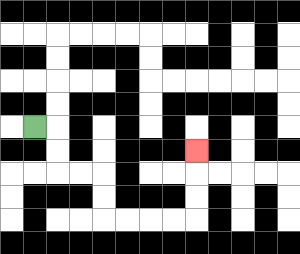{'start': '[1, 5]', 'end': '[8, 6]', 'path_directions': 'R,D,D,R,R,D,D,R,R,R,R,U,U,U', 'path_coordinates': '[[1, 5], [2, 5], [2, 6], [2, 7], [3, 7], [4, 7], [4, 8], [4, 9], [5, 9], [6, 9], [7, 9], [8, 9], [8, 8], [8, 7], [8, 6]]'}